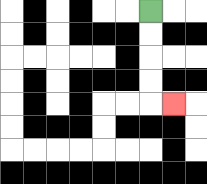{'start': '[6, 0]', 'end': '[7, 4]', 'path_directions': 'D,D,D,D,R', 'path_coordinates': '[[6, 0], [6, 1], [6, 2], [6, 3], [6, 4], [7, 4]]'}